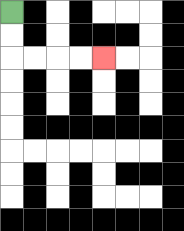{'start': '[0, 0]', 'end': '[4, 2]', 'path_directions': 'D,D,R,R,R,R', 'path_coordinates': '[[0, 0], [0, 1], [0, 2], [1, 2], [2, 2], [3, 2], [4, 2]]'}